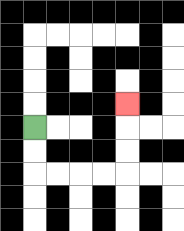{'start': '[1, 5]', 'end': '[5, 4]', 'path_directions': 'D,D,R,R,R,R,U,U,U', 'path_coordinates': '[[1, 5], [1, 6], [1, 7], [2, 7], [3, 7], [4, 7], [5, 7], [5, 6], [5, 5], [5, 4]]'}